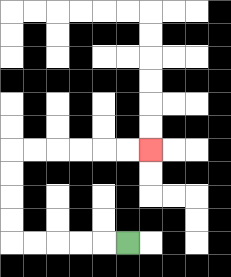{'start': '[5, 10]', 'end': '[6, 6]', 'path_directions': 'L,L,L,L,L,U,U,U,U,R,R,R,R,R,R', 'path_coordinates': '[[5, 10], [4, 10], [3, 10], [2, 10], [1, 10], [0, 10], [0, 9], [0, 8], [0, 7], [0, 6], [1, 6], [2, 6], [3, 6], [4, 6], [5, 6], [6, 6]]'}